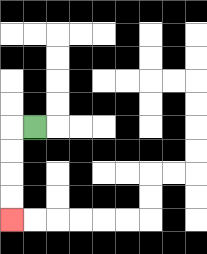{'start': '[1, 5]', 'end': '[0, 9]', 'path_directions': 'L,D,D,D,D', 'path_coordinates': '[[1, 5], [0, 5], [0, 6], [0, 7], [0, 8], [0, 9]]'}